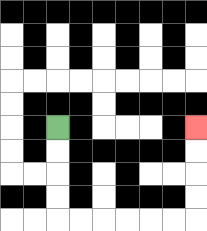{'start': '[2, 5]', 'end': '[8, 5]', 'path_directions': 'D,D,D,D,R,R,R,R,R,R,U,U,U,U', 'path_coordinates': '[[2, 5], [2, 6], [2, 7], [2, 8], [2, 9], [3, 9], [4, 9], [5, 9], [6, 9], [7, 9], [8, 9], [8, 8], [8, 7], [8, 6], [8, 5]]'}